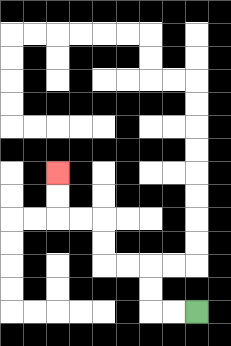{'start': '[8, 13]', 'end': '[2, 7]', 'path_directions': 'L,L,U,U,L,L,U,U,L,L,U,U', 'path_coordinates': '[[8, 13], [7, 13], [6, 13], [6, 12], [6, 11], [5, 11], [4, 11], [4, 10], [4, 9], [3, 9], [2, 9], [2, 8], [2, 7]]'}